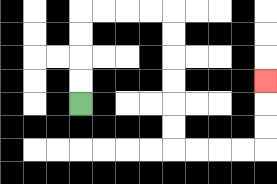{'start': '[3, 4]', 'end': '[11, 3]', 'path_directions': 'U,U,U,U,R,R,R,R,D,D,D,D,D,D,R,R,R,R,U,U,U', 'path_coordinates': '[[3, 4], [3, 3], [3, 2], [3, 1], [3, 0], [4, 0], [5, 0], [6, 0], [7, 0], [7, 1], [7, 2], [7, 3], [7, 4], [7, 5], [7, 6], [8, 6], [9, 6], [10, 6], [11, 6], [11, 5], [11, 4], [11, 3]]'}